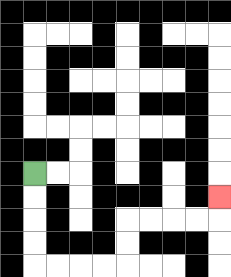{'start': '[1, 7]', 'end': '[9, 8]', 'path_directions': 'D,D,D,D,R,R,R,R,U,U,R,R,R,R,U', 'path_coordinates': '[[1, 7], [1, 8], [1, 9], [1, 10], [1, 11], [2, 11], [3, 11], [4, 11], [5, 11], [5, 10], [5, 9], [6, 9], [7, 9], [8, 9], [9, 9], [9, 8]]'}